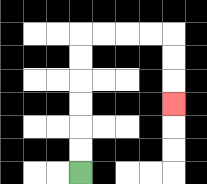{'start': '[3, 7]', 'end': '[7, 4]', 'path_directions': 'U,U,U,U,U,U,R,R,R,R,D,D,D', 'path_coordinates': '[[3, 7], [3, 6], [3, 5], [3, 4], [3, 3], [3, 2], [3, 1], [4, 1], [5, 1], [6, 1], [7, 1], [7, 2], [7, 3], [7, 4]]'}